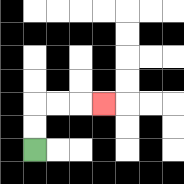{'start': '[1, 6]', 'end': '[4, 4]', 'path_directions': 'U,U,R,R,R', 'path_coordinates': '[[1, 6], [1, 5], [1, 4], [2, 4], [3, 4], [4, 4]]'}